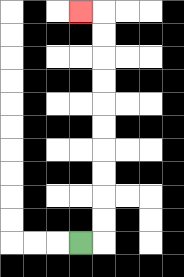{'start': '[3, 10]', 'end': '[3, 0]', 'path_directions': 'R,U,U,U,U,U,U,U,U,U,U,L', 'path_coordinates': '[[3, 10], [4, 10], [4, 9], [4, 8], [4, 7], [4, 6], [4, 5], [4, 4], [4, 3], [4, 2], [4, 1], [4, 0], [3, 0]]'}